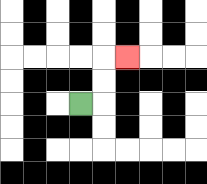{'start': '[3, 4]', 'end': '[5, 2]', 'path_directions': 'R,U,U,R', 'path_coordinates': '[[3, 4], [4, 4], [4, 3], [4, 2], [5, 2]]'}